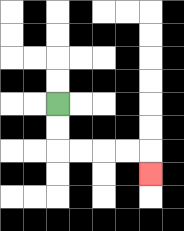{'start': '[2, 4]', 'end': '[6, 7]', 'path_directions': 'D,D,R,R,R,R,D', 'path_coordinates': '[[2, 4], [2, 5], [2, 6], [3, 6], [4, 6], [5, 6], [6, 6], [6, 7]]'}